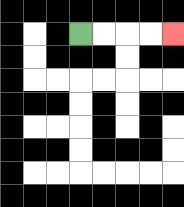{'start': '[3, 1]', 'end': '[7, 1]', 'path_directions': 'R,R,R,R', 'path_coordinates': '[[3, 1], [4, 1], [5, 1], [6, 1], [7, 1]]'}